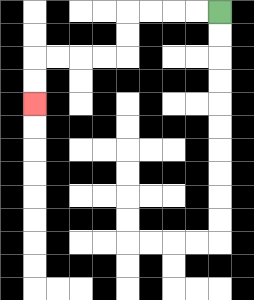{'start': '[9, 0]', 'end': '[1, 4]', 'path_directions': 'L,L,L,L,D,D,L,L,L,L,D,D', 'path_coordinates': '[[9, 0], [8, 0], [7, 0], [6, 0], [5, 0], [5, 1], [5, 2], [4, 2], [3, 2], [2, 2], [1, 2], [1, 3], [1, 4]]'}